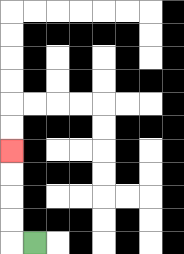{'start': '[1, 10]', 'end': '[0, 6]', 'path_directions': 'L,U,U,U,U', 'path_coordinates': '[[1, 10], [0, 10], [0, 9], [0, 8], [0, 7], [0, 6]]'}